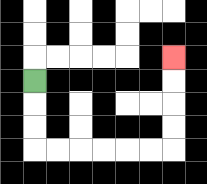{'start': '[1, 3]', 'end': '[7, 2]', 'path_directions': 'D,D,D,R,R,R,R,R,R,U,U,U,U', 'path_coordinates': '[[1, 3], [1, 4], [1, 5], [1, 6], [2, 6], [3, 6], [4, 6], [5, 6], [6, 6], [7, 6], [7, 5], [7, 4], [7, 3], [7, 2]]'}